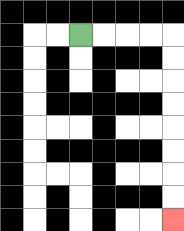{'start': '[3, 1]', 'end': '[7, 9]', 'path_directions': 'R,R,R,R,D,D,D,D,D,D,D,D', 'path_coordinates': '[[3, 1], [4, 1], [5, 1], [6, 1], [7, 1], [7, 2], [7, 3], [7, 4], [7, 5], [7, 6], [7, 7], [7, 8], [7, 9]]'}